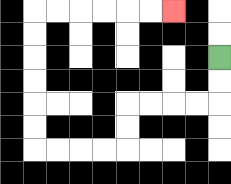{'start': '[9, 2]', 'end': '[7, 0]', 'path_directions': 'D,D,L,L,L,L,D,D,L,L,L,L,U,U,U,U,U,U,R,R,R,R,R,R', 'path_coordinates': '[[9, 2], [9, 3], [9, 4], [8, 4], [7, 4], [6, 4], [5, 4], [5, 5], [5, 6], [4, 6], [3, 6], [2, 6], [1, 6], [1, 5], [1, 4], [1, 3], [1, 2], [1, 1], [1, 0], [2, 0], [3, 0], [4, 0], [5, 0], [6, 0], [7, 0]]'}